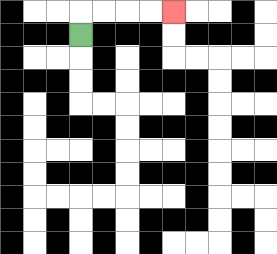{'start': '[3, 1]', 'end': '[7, 0]', 'path_directions': 'U,R,R,R,R', 'path_coordinates': '[[3, 1], [3, 0], [4, 0], [5, 0], [6, 0], [7, 0]]'}